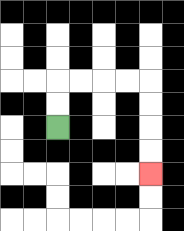{'start': '[2, 5]', 'end': '[6, 7]', 'path_directions': 'U,U,R,R,R,R,D,D,D,D', 'path_coordinates': '[[2, 5], [2, 4], [2, 3], [3, 3], [4, 3], [5, 3], [6, 3], [6, 4], [6, 5], [6, 6], [6, 7]]'}